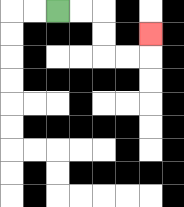{'start': '[2, 0]', 'end': '[6, 1]', 'path_directions': 'R,R,D,D,R,R,U', 'path_coordinates': '[[2, 0], [3, 0], [4, 0], [4, 1], [4, 2], [5, 2], [6, 2], [6, 1]]'}